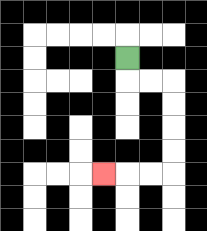{'start': '[5, 2]', 'end': '[4, 7]', 'path_directions': 'D,R,R,D,D,D,D,L,L,L', 'path_coordinates': '[[5, 2], [5, 3], [6, 3], [7, 3], [7, 4], [7, 5], [7, 6], [7, 7], [6, 7], [5, 7], [4, 7]]'}